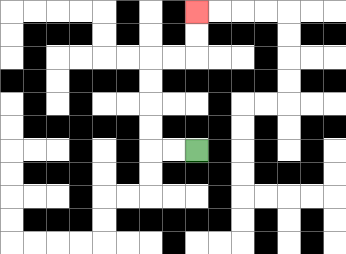{'start': '[8, 6]', 'end': '[8, 0]', 'path_directions': 'L,L,U,U,U,U,R,R,U,U', 'path_coordinates': '[[8, 6], [7, 6], [6, 6], [6, 5], [6, 4], [6, 3], [6, 2], [7, 2], [8, 2], [8, 1], [8, 0]]'}